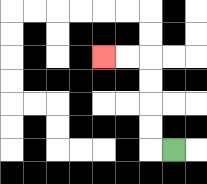{'start': '[7, 6]', 'end': '[4, 2]', 'path_directions': 'L,U,U,U,U,L,L', 'path_coordinates': '[[7, 6], [6, 6], [6, 5], [6, 4], [6, 3], [6, 2], [5, 2], [4, 2]]'}